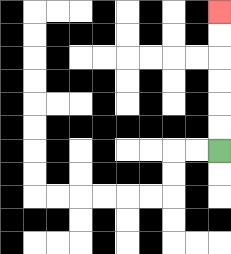{'start': '[9, 6]', 'end': '[9, 0]', 'path_directions': 'U,U,U,U,U,U', 'path_coordinates': '[[9, 6], [9, 5], [9, 4], [9, 3], [9, 2], [9, 1], [9, 0]]'}